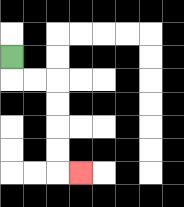{'start': '[0, 2]', 'end': '[3, 7]', 'path_directions': 'D,R,R,D,D,D,D,R', 'path_coordinates': '[[0, 2], [0, 3], [1, 3], [2, 3], [2, 4], [2, 5], [2, 6], [2, 7], [3, 7]]'}